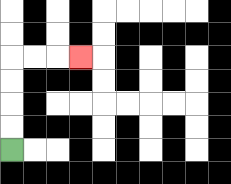{'start': '[0, 6]', 'end': '[3, 2]', 'path_directions': 'U,U,U,U,R,R,R', 'path_coordinates': '[[0, 6], [0, 5], [0, 4], [0, 3], [0, 2], [1, 2], [2, 2], [3, 2]]'}